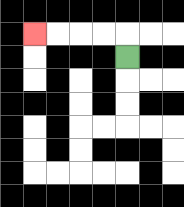{'start': '[5, 2]', 'end': '[1, 1]', 'path_directions': 'U,L,L,L,L', 'path_coordinates': '[[5, 2], [5, 1], [4, 1], [3, 1], [2, 1], [1, 1]]'}